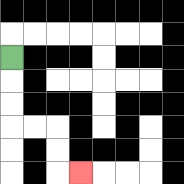{'start': '[0, 2]', 'end': '[3, 7]', 'path_directions': 'D,D,D,R,R,D,D,R', 'path_coordinates': '[[0, 2], [0, 3], [0, 4], [0, 5], [1, 5], [2, 5], [2, 6], [2, 7], [3, 7]]'}